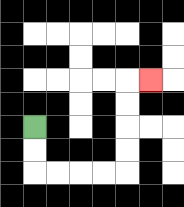{'start': '[1, 5]', 'end': '[6, 3]', 'path_directions': 'D,D,R,R,R,R,U,U,U,U,R', 'path_coordinates': '[[1, 5], [1, 6], [1, 7], [2, 7], [3, 7], [4, 7], [5, 7], [5, 6], [5, 5], [5, 4], [5, 3], [6, 3]]'}